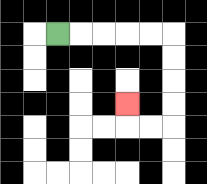{'start': '[2, 1]', 'end': '[5, 4]', 'path_directions': 'R,R,R,R,R,D,D,D,D,L,L,U', 'path_coordinates': '[[2, 1], [3, 1], [4, 1], [5, 1], [6, 1], [7, 1], [7, 2], [7, 3], [7, 4], [7, 5], [6, 5], [5, 5], [5, 4]]'}